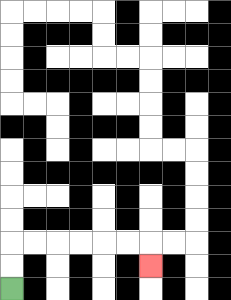{'start': '[0, 12]', 'end': '[6, 11]', 'path_directions': 'U,U,R,R,R,R,R,R,D', 'path_coordinates': '[[0, 12], [0, 11], [0, 10], [1, 10], [2, 10], [3, 10], [4, 10], [5, 10], [6, 10], [6, 11]]'}